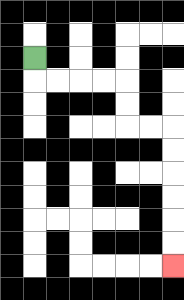{'start': '[1, 2]', 'end': '[7, 11]', 'path_directions': 'D,R,R,R,R,D,D,R,R,D,D,D,D,D,D', 'path_coordinates': '[[1, 2], [1, 3], [2, 3], [3, 3], [4, 3], [5, 3], [5, 4], [5, 5], [6, 5], [7, 5], [7, 6], [7, 7], [7, 8], [7, 9], [7, 10], [7, 11]]'}